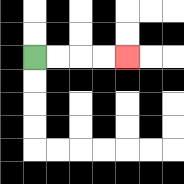{'start': '[1, 2]', 'end': '[5, 2]', 'path_directions': 'R,R,R,R', 'path_coordinates': '[[1, 2], [2, 2], [3, 2], [4, 2], [5, 2]]'}